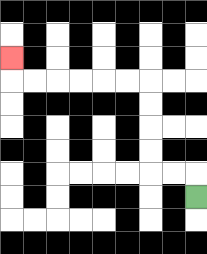{'start': '[8, 8]', 'end': '[0, 2]', 'path_directions': 'U,L,L,U,U,U,U,L,L,L,L,L,L,U', 'path_coordinates': '[[8, 8], [8, 7], [7, 7], [6, 7], [6, 6], [6, 5], [6, 4], [6, 3], [5, 3], [4, 3], [3, 3], [2, 3], [1, 3], [0, 3], [0, 2]]'}